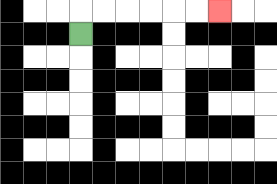{'start': '[3, 1]', 'end': '[9, 0]', 'path_directions': 'U,R,R,R,R,R,R', 'path_coordinates': '[[3, 1], [3, 0], [4, 0], [5, 0], [6, 0], [7, 0], [8, 0], [9, 0]]'}